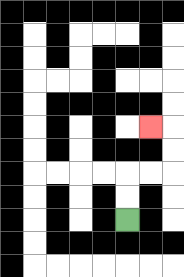{'start': '[5, 9]', 'end': '[6, 5]', 'path_directions': 'U,U,R,R,U,U,L', 'path_coordinates': '[[5, 9], [5, 8], [5, 7], [6, 7], [7, 7], [7, 6], [7, 5], [6, 5]]'}